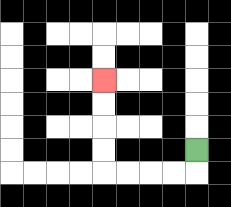{'start': '[8, 6]', 'end': '[4, 3]', 'path_directions': 'D,L,L,L,L,U,U,U,U', 'path_coordinates': '[[8, 6], [8, 7], [7, 7], [6, 7], [5, 7], [4, 7], [4, 6], [4, 5], [4, 4], [4, 3]]'}